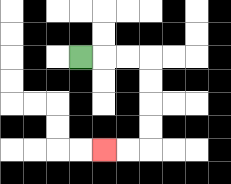{'start': '[3, 2]', 'end': '[4, 6]', 'path_directions': 'R,R,R,D,D,D,D,L,L', 'path_coordinates': '[[3, 2], [4, 2], [5, 2], [6, 2], [6, 3], [6, 4], [6, 5], [6, 6], [5, 6], [4, 6]]'}